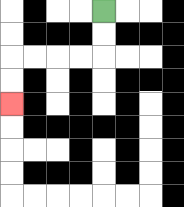{'start': '[4, 0]', 'end': '[0, 4]', 'path_directions': 'D,D,L,L,L,L,D,D', 'path_coordinates': '[[4, 0], [4, 1], [4, 2], [3, 2], [2, 2], [1, 2], [0, 2], [0, 3], [0, 4]]'}